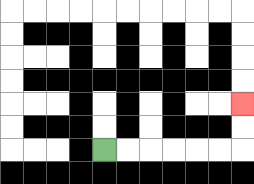{'start': '[4, 6]', 'end': '[10, 4]', 'path_directions': 'R,R,R,R,R,R,U,U', 'path_coordinates': '[[4, 6], [5, 6], [6, 6], [7, 6], [8, 6], [9, 6], [10, 6], [10, 5], [10, 4]]'}